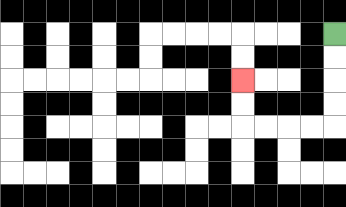{'start': '[14, 1]', 'end': '[10, 3]', 'path_directions': 'D,D,D,D,L,L,L,L,U,U', 'path_coordinates': '[[14, 1], [14, 2], [14, 3], [14, 4], [14, 5], [13, 5], [12, 5], [11, 5], [10, 5], [10, 4], [10, 3]]'}